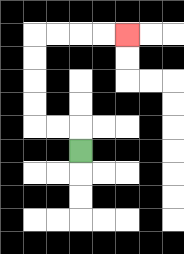{'start': '[3, 6]', 'end': '[5, 1]', 'path_directions': 'U,L,L,U,U,U,U,R,R,R,R', 'path_coordinates': '[[3, 6], [3, 5], [2, 5], [1, 5], [1, 4], [1, 3], [1, 2], [1, 1], [2, 1], [3, 1], [4, 1], [5, 1]]'}